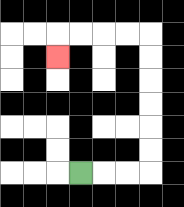{'start': '[3, 7]', 'end': '[2, 2]', 'path_directions': 'R,R,R,U,U,U,U,U,U,L,L,L,L,D', 'path_coordinates': '[[3, 7], [4, 7], [5, 7], [6, 7], [6, 6], [6, 5], [6, 4], [6, 3], [6, 2], [6, 1], [5, 1], [4, 1], [3, 1], [2, 1], [2, 2]]'}